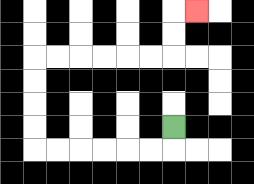{'start': '[7, 5]', 'end': '[8, 0]', 'path_directions': 'D,L,L,L,L,L,L,U,U,U,U,R,R,R,R,R,R,U,U,R', 'path_coordinates': '[[7, 5], [7, 6], [6, 6], [5, 6], [4, 6], [3, 6], [2, 6], [1, 6], [1, 5], [1, 4], [1, 3], [1, 2], [2, 2], [3, 2], [4, 2], [5, 2], [6, 2], [7, 2], [7, 1], [7, 0], [8, 0]]'}